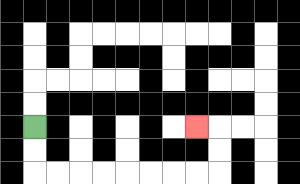{'start': '[1, 5]', 'end': '[8, 5]', 'path_directions': 'D,D,R,R,R,R,R,R,R,R,U,U,L', 'path_coordinates': '[[1, 5], [1, 6], [1, 7], [2, 7], [3, 7], [4, 7], [5, 7], [6, 7], [7, 7], [8, 7], [9, 7], [9, 6], [9, 5], [8, 5]]'}